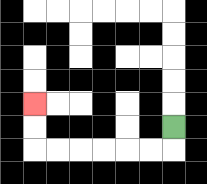{'start': '[7, 5]', 'end': '[1, 4]', 'path_directions': 'D,L,L,L,L,L,L,U,U', 'path_coordinates': '[[7, 5], [7, 6], [6, 6], [5, 6], [4, 6], [3, 6], [2, 6], [1, 6], [1, 5], [1, 4]]'}